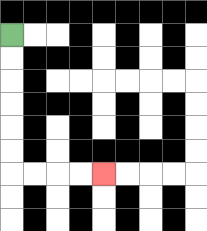{'start': '[0, 1]', 'end': '[4, 7]', 'path_directions': 'D,D,D,D,D,D,R,R,R,R', 'path_coordinates': '[[0, 1], [0, 2], [0, 3], [0, 4], [0, 5], [0, 6], [0, 7], [1, 7], [2, 7], [3, 7], [4, 7]]'}